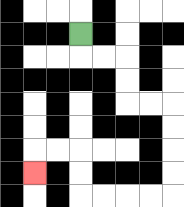{'start': '[3, 1]', 'end': '[1, 7]', 'path_directions': 'D,R,R,D,D,R,R,D,D,D,D,L,L,L,L,U,U,L,L,D', 'path_coordinates': '[[3, 1], [3, 2], [4, 2], [5, 2], [5, 3], [5, 4], [6, 4], [7, 4], [7, 5], [7, 6], [7, 7], [7, 8], [6, 8], [5, 8], [4, 8], [3, 8], [3, 7], [3, 6], [2, 6], [1, 6], [1, 7]]'}